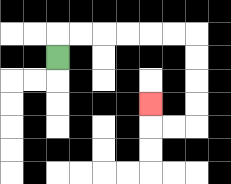{'start': '[2, 2]', 'end': '[6, 4]', 'path_directions': 'U,R,R,R,R,R,R,D,D,D,D,L,L,U', 'path_coordinates': '[[2, 2], [2, 1], [3, 1], [4, 1], [5, 1], [6, 1], [7, 1], [8, 1], [8, 2], [8, 3], [8, 4], [8, 5], [7, 5], [6, 5], [6, 4]]'}